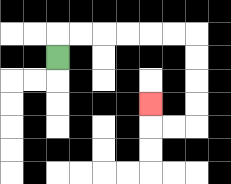{'start': '[2, 2]', 'end': '[6, 4]', 'path_directions': 'U,R,R,R,R,R,R,D,D,D,D,L,L,U', 'path_coordinates': '[[2, 2], [2, 1], [3, 1], [4, 1], [5, 1], [6, 1], [7, 1], [8, 1], [8, 2], [8, 3], [8, 4], [8, 5], [7, 5], [6, 5], [6, 4]]'}